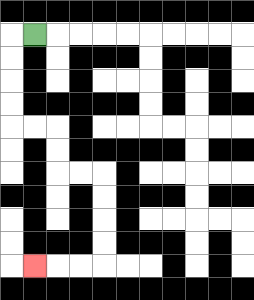{'start': '[1, 1]', 'end': '[1, 11]', 'path_directions': 'L,D,D,D,D,R,R,D,D,R,R,D,D,D,D,L,L,L', 'path_coordinates': '[[1, 1], [0, 1], [0, 2], [0, 3], [0, 4], [0, 5], [1, 5], [2, 5], [2, 6], [2, 7], [3, 7], [4, 7], [4, 8], [4, 9], [4, 10], [4, 11], [3, 11], [2, 11], [1, 11]]'}